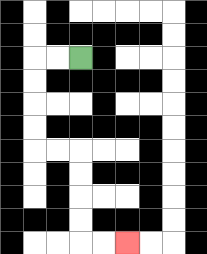{'start': '[3, 2]', 'end': '[5, 10]', 'path_directions': 'L,L,D,D,D,D,R,R,D,D,D,D,R,R', 'path_coordinates': '[[3, 2], [2, 2], [1, 2], [1, 3], [1, 4], [1, 5], [1, 6], [2, 6], [3, 6], [3, 7], [3, 8], [3, 9], [3, 10], [4, 10], [5, 10]]'}